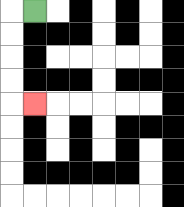{'start': '[1, 0]', 'end': '[1, 4]', 'path_directions': 'L,D,D,D,D,R', 'path_coordinates': '[[1, 0], [0, 0], [0, 1], [0, 2], [0, 3], [0, 4], [1, 4]]'}